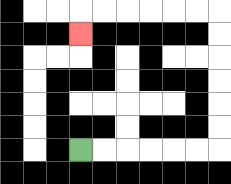{'start': '[3, 6]', 'end': '[3, 1]', 'path_directions': 'R,R,R,R,R,R,U,U,U,U,U,U,L,L,L,L,L,L,D', 'path_coordinates': '[[3, 6], [4, 6], [5, 6], [6, 6], [7, 6], [8, 6], [9, 6], [9, 5], [9, 4], [9, 3], [9, 2], [9, 1], [9, 0], [8, 0], [7, 0], [6, 0], [5, 0], [4, 0], [3, 0], [3, 1]]'}